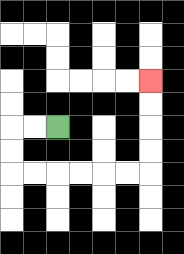{'start': '[2, 5]', 'end': '[6, 3]', 'path_directions': 'L,L,D,D,R,R,R,R,R,R,U,U,U,U', 'path_coordinates': '[[2, 5], [1, 5], [0, 5], [0, 6], [0, 7], [1, 7], [2, 7], [3, 7], [4, 7], [5, 7], [6, 7], [6, 6], [6, 5], [6, 4], [6, 3]]'}